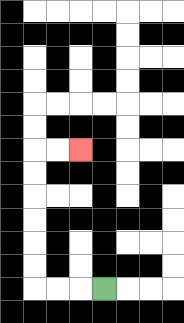{'start': '[4, 12]', 'end': '[3, 6]', 'path_directions': 'L,L,L,U,U,U,U,U,U,R,R', 'path_coordinates': '[[4, 12], [3, 12], [2, 12], [1, 12], [1, 11], [1, 10], [1, 9], [1, 8], [1, 7], [1, 6], [2, 6], [3, 6]]'}